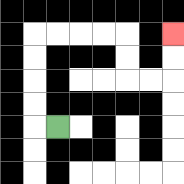{'start': '[2, 5]', 'end': '[7, 1]', 'path_directions': 'L,U,U,U,U,R,R,R,R,D,D,R,R,U,U', 'path_coordinates': '[[2, 5], [1, 5], [1, 4], [1, 3], [1, 2], [1, 1], [2, 1], [3, 1], [4, 1], [5, 1], [5, 2], [5, 3], [6, 3], [7, 3], [7, 2], [7, 1]]'}